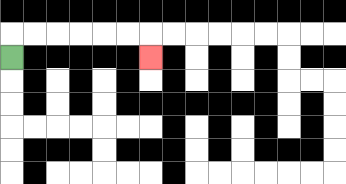{'start': '[0, 2]', 'end': '[6, 2]', 'path_directions': 'U,R,R,R,R,R,R,D', 'path_coordinates': '[[0, 2], [0, 1], [1, 1], [2, 1], [3, 1], [4, 1], [5, 1], [6, 1], [6, 2]]'}